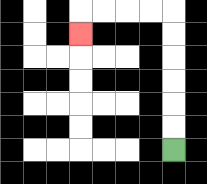{'start': '[7, 6]', 'end': '[3, 1]', 'path_directions': 'U,U,U,U,U,U,L,L,L,L,D', 'path_coordinates': '[[7, 6], [7, 5], [7, 4], [7, 3], [7, 2], [7, 1], [7, 0], [6, 0], [5, 0], [4, 0], [3, 0], [3, 1]]'}